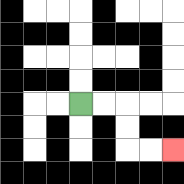{'start': '[3, 4]', 'end': '[7, 6]', 'path_directions': 'R,R,D,D,R,R', 'path_coordinates': '[[3, 4], [4, 4], [5, 4], [5, 5], [5, 6], [6, 6], [7, 6]]'}